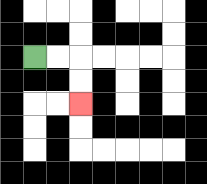{'start': '[1, 2]', 'end': '[3, 4]', 'path_directions': 'R,R,D,D', 'path_coordinates': '[[1, 2], [2, 2], [3, 2], [3, 3], [3, 4]]'}